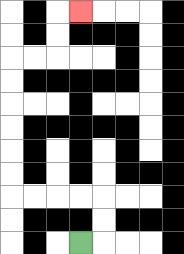{'start': '[3, 10]', 'end': '[3, 0]', 'path_directions': 'R,U,U,L,L,L,L,U,U,U,U,U,U,R,R,U,U,R', 'path_coordinates': '[[3, 10], [4, 10], [4, 9], [4, 8], [3, 8], [2, 8], [1, 8], [0, 8], [0, 7], [0, 6], [0, 5], [0, 4], [0, 3], [0, 2], [1, 2], [2, 2], [2, 1], [2, 0], [3, 0]]'}